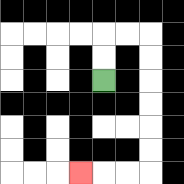{'start': '[4, 3]', 'end': '[3, 7]', 'path_directions': 'U,U,R,R,D,D,D,D,D,D,L,L,L', 'path_coordinates': '[[4, 3], [4, 2], [4, 1], [5, 1], [6, 1], [6, 2], [6, 3], [6, 4], [6, 5], [6, 6], [6, 7], [5, 7], [4, 7], [3, 7]]'}